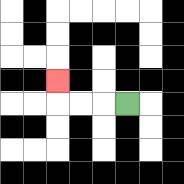{'start': '[5, 4]', 'end': '[2, 3]', 'path_directions': 'L,L,L,U', 'path_coordinates': '[[5, 4], [4, 4], [3, 4], [2, 4], [2, 3]]'}